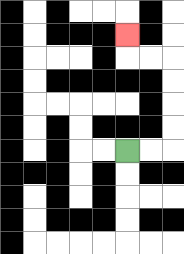{'start': '[5, 6]', 'end': '[5, 1]', 'path_directions': 'R,R,U,U,U,U,L,L,U', 'path_coordinates': '[[5, 6], [6, 6], [7, 6], [7, 5], [7, 4], [7, 3], [7, 2], [6, 2], [5, 2], [5, 1]]'}